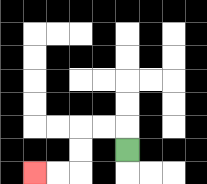{'start': '[5, 6]', 'end': '[1, 7]', 'path_directions': 'U,L,L,D,D,L,L', 'path_coordinates': '[[5, 6], [5, 5], [4, 5], [3, 5], [3, 6], [3, 7], [2, 7], [1, 7]]'}